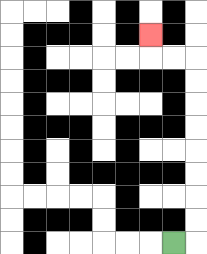{'start': '[7, 10]', 'end': '[6, 1]', 'path_directions': 'R,U,U,U,U,U,U,U,U,L,L,U', 'path_coordinates': '[[7, 10], [8, 10], [8, 9], [8, 8], [8, 7], [8, 6], [8, 5], [8, 4], [8, 3], [8, 2], [7, 2], [6, 2], [6, 1]]'}